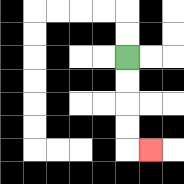{'start': '[5, 2]', 'end': '[6, 6]', 'path_directions': 'D,D,D,D,R', 'path_coordinates': '[[5, 2], [5, 3], [5, 4], [5, 5], [5, 6], [6, 6]]'}